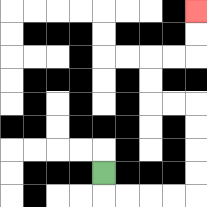{'start': '[4, 7]', 'end': '[8, 0]', 'path_directions': 'D,R,R,R,R,U,U,U,U,L,L,U,U,R,R,U,U', 'path_coordinates': '[[4, 7], [4, 8], [5, 8], [6, 8], [7, 8], [8, 8], [8, 7], [8, 6], [8, 5], [8, 4], [7, 4], [6, 4], [6, 3], [6, 2], [7, 2], [8, 2], [8, 1], [8, 0]]'}